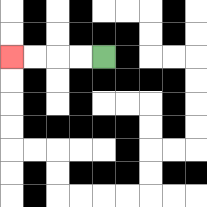{'start': '[4, 2]', 'end': '[0, 2]', 'path_directions': 'L,L,L,L', 'path_coordinates': '[[4, 2], [3, 2], [2, 2], [1, 2], [0, 2]]'}